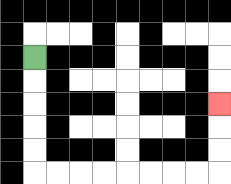{'start': '[1, 2]', 'end': '[9, 4]', 'path_directions': 'D,D,D,D,D,R,R,R,R,R,R,R,R,U,U,U', 'path_coordinates': '[[1, 2], [1, 3], [1, 4], [1, 5], [1, 6], [1, 7], [2, 7], [3, 7], [4, 7], [5, 7], [6, 7], [7, 7], [8, 7], [9, 7], [9, 6], [9, 5], [9, 4]]'}